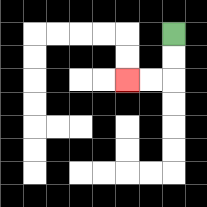{'start': '[7, 1]', 'end': '[5, 3]', 'path_directions': 'D,D,L,L', 'path_coordinates': '[[7, 1], [7, 2], [7, 3], [6, 3], [5, 3]]'}